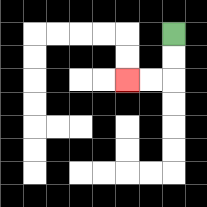{'start': '[7, 1]', 'end': '[5, 3]', 'path_directions': 'D,D,L,L', 'path_coordinates': '[[7, 1], [7, 2], [7, 3], [6, 3], [5, 3]]'}